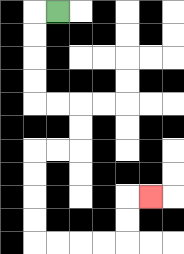{'start': '[2, 0]', 'end': '[6, 8]', 'path_directions': 'L,D,D,D,D,R,R,D,D,L,L,D,D,D,D,R,R,R,R,U,U,R', 'path_coordinates': '[[2, 0], [1, 0], [1, 1], [1, 2], [1, 3], [1, 4], [2, 4], [3, 4], [3, 5], [3, 6], [2, 6], [1, 6], [1, 7], [1, 8], [1, 9], [1, 10], [2, 10], [3, 10], [4, 10], [5, 10], [5, 9], [5, 8], [6, 8]]'}